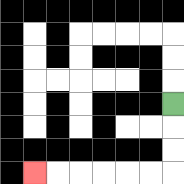{'start': '[7, 4]', 'end': '[1, 7]', 'path_directions': 'D,D,D,L,L,L,L,L,L', 'path_coordinates': '[[7, 4], [7, 5], [7, 6], [7, 7], [6, 7], [5, 7], [4, 7], [3, 7], [2, 7], [1, 7]]'}